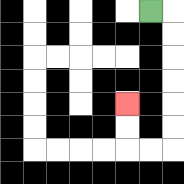{'start': '[6, 0]', 'end': '[5, 4]', 'path_directions': 'R,D,D,D,D,D,D,L,L,U,U', 'path_coordinates': '[[6, 0], [7, 0], [7, 1], [7, 2], [7, 3], [7, 4], [7, 5], [7, 6], [6, 6], [5, 6], [5, 5], [5, 4]]'}